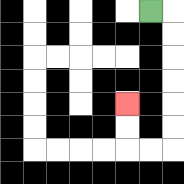{'start': '[6, 0]', 'end': '[5, 4]', 'path_directions': 'R,D,D,D,D,D,D,L,L,U,U', 'path_coordinates': '[[6, 0], [7, 0], [7, 1], [7, 2], [7, 3], [7, 4], [7, 5], [7, 6], [6, 6], [5, 6], [5, 5], [5, 4]]'}